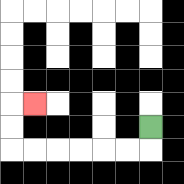{'start': '[6, 5]', 'end': '[1, 4]', 'path_directions': 'D,L,L,L,L,L,L,U,U,R', 'path_coordinates': '[[6, 5], [6, 6], [5, 6], [4, 6], [3, 6], [2, 6], [1, 6], [0, 6], [0, 5], [0, 4], [1, 4]]'}